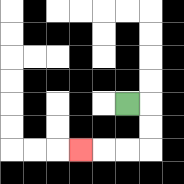{'start': '[5, 4]', 'end': '[3, 6]', 'path_directions': 'R,D,D,L,L,L', 'path_coordinates': '[[5, 4], [6, 4], [6, 5], [6, 6], [5, 6], [4, 6], [3, 6]]'}